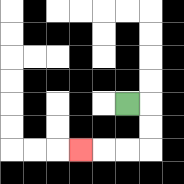{'start': '[5, 4]', 'end': '[3, 6]', 'path_directions': 'R,D,D,L,L,L', 'path_coordinates': '[[5, 4], [6, 4], [6, 5], [6, 6], [5, 6], [4, 6], [3, 6]]'}